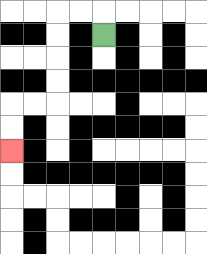{'start': '[4, 1]', 'end': '[0, 6]', 'path_directions': 'U,L,L,D,D,D,D,L,L,D,D', 'path_coordinates': '[[4, 1], [4, 0], [3, 0], [2, 0], [2, 1], [2, 2], [2, 3], [2, 4], [1, 4], [0, 4], [0, 5], [0, 6]]'}